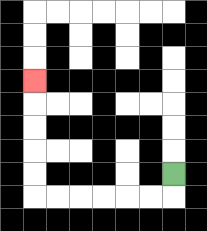{'start': '[7, 7]', 'end': '[1, 3]', 'path_directions': 'D,L,L,L,L,L,L,U,U,U,U,U', 'path_coordinates': '[[7, 7], [7, 8], [6, 8], [5, 8], [4, 8], [3, 8], [2, 8], [1, 8], [1, 7], [1, 6], [1, 5], [1, 4], [1, 3]]'}